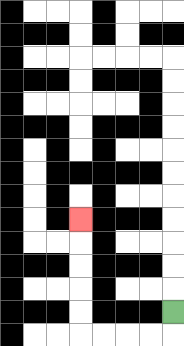{'start': '[7, 13]', 'end': '[3, 9]', 'path_directions': 'D,L,L,L,L,U,U,U,U,U', 'path_coordinates': '[[7, 13], [7, 14], [6, 14], [5, 14], [4, 14], [3, 14], [3, 13], [3, 12], [3, 11], [3, 10], [3, 9]]'}